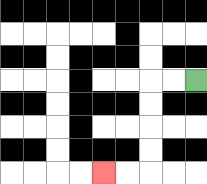{'start': '[8, 3]', 'end': '[4, 7]', 'path_directions': 'L,L,D,D,D,D,L,L', 'path_coordinates': '[[8, 3], [7, 3], [6, 3], [6, 4], [6, 5], [6, 6], [6, 7], [5, 7], [4, 7]]'}